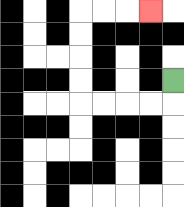{'start': '[7, 3]', 'end': '[6, 0]', 'path_directions': 'D,L,L,L,L,U,U,U,U,R,R,R', 'path_coordinates': '[[7, 3], [7, 4], [6, 4], [5, 4], [4, 4], [3, 4], [3, 3], [3, 2], [3, 1], [3, 0], [4, 0], [5, 0], [6, 0]]'}